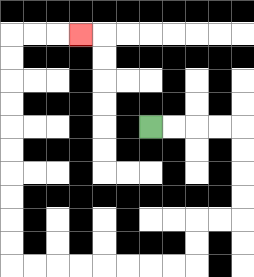{'start': '[6, 5]', 'end': '[3, 1]', 'path_directions': 'R,R,R,R,D,D,D,D,L,L,D,D,L,L,L,L,L,L,L,L,U,U,U,U,U,U,U,U,U,U,R,R,R', 'path_coordinates': '[[6, 5], [7, 5], [8, 5], [9, 5], [10, 5], [10, 6], [10, 7], [10, 8], [10, 9], [9, 9], [8, 9], [8, 10], [8, 11], [7, 11], [6, 11], [5, 11], [4, 11], [3, 11], [2, 11], [1, 11], [0, 11], [0, 10], [0, 9], [0, 8], [0, 7], [0, 6], [0, 5], [0, 4], [0, 3], [0, 2], [0, 1], [1, 1], [2, 1], [3, 1]]'}